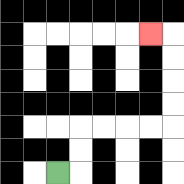{'start': '[2, 7]', 'end': '[6, 1]', 'path_directions': 'R,U,U,R,R,R,R,U,U,U,U,L', 'path_coordinates': '[[2, 7], [3, 7], [3, 6], [3, 5], [4, 5], [5, 5], [6, 5], [7, 5], [7, 4], [7, 3], [7, 2], [7, 1], [6, 1]]'}